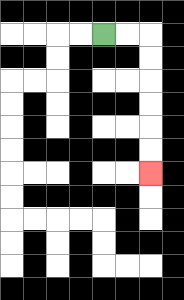{'start': '[4, 1]', 'end': '[6, 7]', 'path_directions': 'R,R,D,D,D,D,D,D', 'path_coordinates': '[[4, 1], [5, 1], [6, 1], [6, 2], [6, 3], [6, 4], [6, 5], [6, 6], [6, 7]]'}